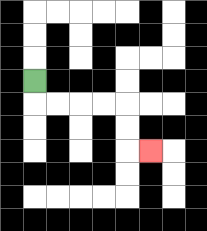{'start': '[1, 3]', 'end': '[6, 6]', 'path_directions': 'D,R,R,R,R,D,D,R', 'path_coordinates': '[[1, 3], [1, 4], [2, 4], [3, 4], [4, 4], [5, 4], [5, 5], [5, 6], [6, 6]]'}